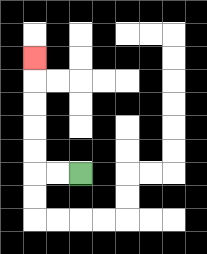{'start': '[3, 7]', 'end': '[1, 2]', 'path_directions': 'L,L,U,U,U,U,U', 'path_coordinates': '[[3, 7], [2, 7], [1, 7], [1, 6], [1, 5], [1, 4], [1, 3], [1, 2]]'}